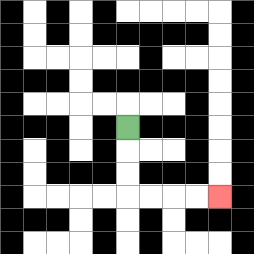{'start': '[5, 5]', 'end': '[9, 8]', 'path_directions': 'D,D,D,R,R,R,R', 'path_coordinates': '[[5, 5], [5, 6], [5, 7], [5, 8], [6, 8], [7, 8], [8, 8], [9, 8]]'}